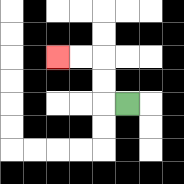{'start': '[5, 4]', 'end': '[2, 2]', 'path_directions': 'L,U,U,L,L', 'path_coordinates': '[[5, 4], [4, 4], [4, 3], [4, 2], [3, 2], [2, 2]]'}